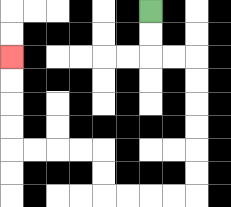{'start': '[6, 0]', 'end': '[0, 2]', 'path_directions': 'D,D,R,R,D,D,D,D,D,D,L,L,L,L,U,U,L,L,L,L,U,U,U,U', 'path_coordinates': '[[6, 0], [6, 1], [6, 2], [7, 2], [8, 2], [8, 3], [8, 4], [8, 5], [8, 6], [8, 7], [8, 8], [7, 8], [6, 8], [5, 8], [4, 8], [4, 7], [4, 6], [3, 6], [2, 6], [1, 6], [0, 6], [0, 5], [0, 4], [0, 3], [0, 2]]'}